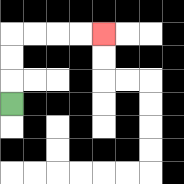{'start': '[0, 4]', 'end': '[4, 1]', 'path_directions': 'U,U,U,R,R,R,R', 'path_coordinates': '[[0, 4], [0, 3], [0, 2], [0, 1], [1, 1], [2, 1], [3, 1], [4, 1]]'}